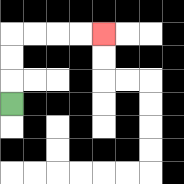{'start': '[0, 4]', 'end': '[4, 1]', 'path_directions': 'U,U,U,R,R,R,R', 'path_coordinates': '[[0, 4], [0, 3], [0, 2], [0, 1], [1, 1], [2, 1], [3, 1], [4, 1]]'}